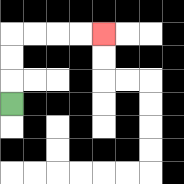{'start': '[0, 4]', 'end': '[4, 1]', 'path_directions': 'U,U,U,R,R,R,R', 'path_coordinates': '[[0, 4], [0, 3], [0, 2], [0, 1], [1, 1], [2, 1], [3, 1], [4, 1]]'}